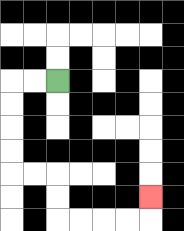{'start': '[2, 3]', 'end': '[6, 8]', 'path_directions': 'L,L,D,D,D,D,R,R,D,D,R,R,R,R,U', 'path_coordinates': '[[2, 3], [1, 3], [0, 3], [0, 4], [0, 5], [0, 6], [0, 7], [1, 7], [2, 7], [2, 8], [2, 9], [3, 9], [4, 9], [5, 9], [6, 9], [6, 8]]'}